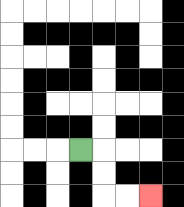{'start': '[3, 6]', 'end': '[6, 8]', 'path_directions': 'R,D,D,R,R', 'path_coordinates': '[[3, 6], [4, 6], [4, 7], [4, 8], [5, 8], [6, 8]]'}